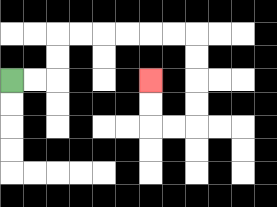{'start': '[0, 3]', 'end': '[6, 3]', 'path_directions': 'R,R,U,U,R,R,R,R,R,R,D,D,D,D,L,L,U,U', 'path_coordinates': '[[0, 3], [1, 3], [2, 3], [2, 2], [2, 1], [3, 1], [4, 1], [5, 1], [6, 1], [7, 1], [8, 1], [8, 2], [8, 3], [8, 4], [8, 5], [7, 5], [6, 5], [6, 4], [6, 3]]'}